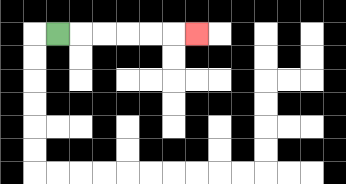{'start': '[2, 1]', 'end': '[8, 1]', 'path_directions': 'R,R,R,R,R,R', 'path_coordinates': '[[2, 1], [3, 1], [4, 1], [5, 1], [6, 1], [7, 1], [8, 1]]'}